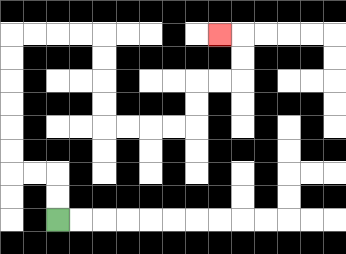{'start': '[2, 9]', 'end': '[9, 1]', 'path_directions': 'U,U,L,L,U,U,U,U,U,U,R,R,R,R,D,D,D,D,R,R,R,R,U,U,R,R,U,U,L', 'path_coordinates': '[[2, 9], [2, 8], [2, 7], [1, 7], [0, 7], [0, 6], [0, 5], [0, 4], [0, 3], [0, 2], [0, 1], [1, 1], [2, 1], [3, 1], [4, 1], [4, 2], [4, 3], [4, 4], [4, 5], [5, 5], [6, 5], [7, 5], [8, 5], [8, 4], [8, 3], [9, 3], [10, 3], [10, 2], [10, 1], [9, 1]]'}